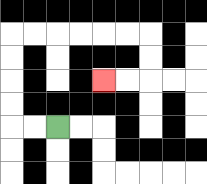{'start': '[2, 5]', 'end': '[4, 3]', 'path_directions': 'L,L,U,U,U,U,R,R,R,R,R,R,D,D,L,L', 'path_coordinates': '[[2, 5], [1, 5], [0, 5], [0, 4], [0, 3], [0, 2], [0, 1], [1, 1], [2, 1], [3, 1], [4, 1], [5, 1], [6, 1], [6, 2], [6, 3], [5, 3], [4, 3]]'}